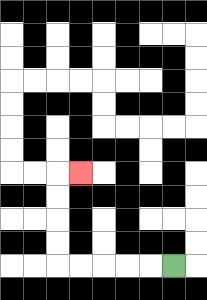{'start': '[7, 11]', 'end': '[3, 7]', 'path_directions': 'L,L,L,L,L,U,U,U,U,R', 'path_coordinates': '[[7, 11], [6, 11], [5, 11], [4, 11], [3, 11], [2, 11], [2, 10], [2, 9], [2, 8], [2, 7], [3, 7]]'}